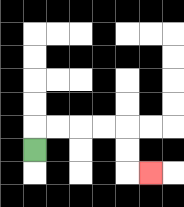{'start': '[1, 6]', 'end': '[6, 7]', 'path_directions': 'U,R,R,R,R,D,D,R', 'path_coordinates': '[[1, 6], [1, 5], [2, 5], [3, 5], [4, 5], [5, 5], [5, 6], [5, 7], [6, 7]]'}